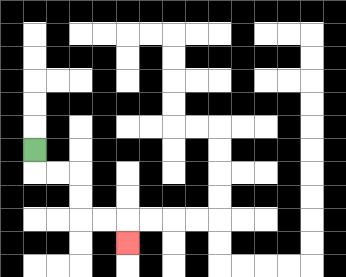{'start': '[1, 6]', 'end': '[5, 10]', 'path_directions': 'D,R,R,D,D,R,R,D', 'path_coordinates': '[[1, 6], [1, 7], [2, 7], [3, 7], [3, 8], [3, 9], [4, 9], [5, 9], [5, 10]]'}